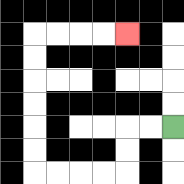{'start': '[7, 5]', 'end': '[5, 1]', 'path_directions': 'L,L,D,D,L,L,L,L,U,U,U,U,U,U,R,R,R,R', 'path_coordinates': '[[7, 5], [6, 5], [5, 5], [5, 6], [5, 7], [4, 7], [3, 7], [2, 7], [1, 7], [1, 6], [1, 5], [1, 4], [1, 3], [1, 2], [1, 1], [2, 1], [3, 1], [4, 1], [5, 1]]'}